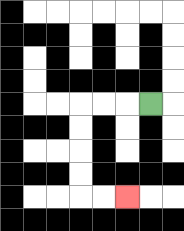{'start': '[6, 4]', 'end': '[5, 8]', 'path_directions': 'L,L,L,D,D,D,D,R,R', 'path_coordinates': '[[6, 4], [5, 4], [4, 4], [3, 4], [3, 5], [3, 6], [3, 7], [3, 8], [4, 8], [5, 8]]'}